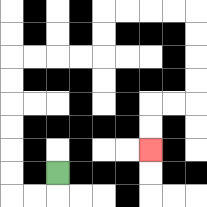{'start': '[2, 7]', 'end': '[6, 6]', 'path_directions': 'D,L,L,U,U,U,U,U,U,R,R,R,R,U,U,R,R,R,R,D,D,D,D,L,L,D,D', 'path_coordinates': '[[2, 7], [2, 8], [1, 8], [0, 8], [0, 7], [0, 6], [0, 5], [0, 4], [0, 3], [0, 2], [1, 2], [2, 2], [3, 2], [4, 2], [4, 1], [4, 0], [5, 0], [6, 0], [7, 0], [8, 0], [8, 1], [8, 2], [8, 3], [8, 4], [7, 4], [6, 4], [6, 5], [6, 6]]'}